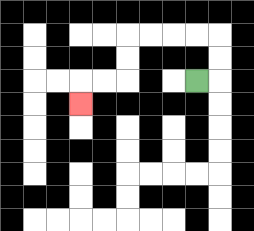{'start': '[8, 3]', 'end': '[3, 4]', 'path_directions': 'R,U,U,L,L,L,L,D,D,L,L,D', 'path_coordinates': '[[8, 3], [9, 3], [9, 2], [9, 1], [8, 1], [7, 1], [6, 1], [5, 1], [5, 2], [5, 3], [4, 3], [3, 3], [3, 4]]'}